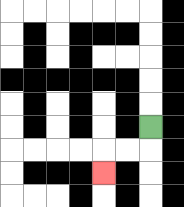{'start': '[6, 5]', 'end': '[4, 7]', 'path_directions': 'D,L,L,D', 'path_coordinates': '[[6, 5], [6, 6], [5, 6], [4, 6], [4, 7]]'}